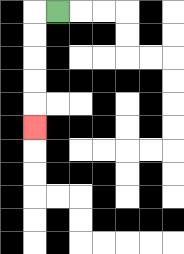{'start': '[2, 0]', 'end': '[1, 5]', 'path_directions': 'L,D,D,D,D,D', 'path_coordinates': '[[2, 0], [1, 0], [1, 1], [1, 2], [1, 3], [1, 4], [1, 5]]'}